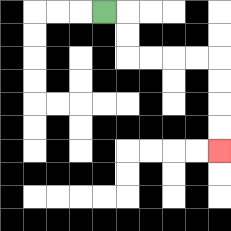{'start': '[4, 0]', 'end': '[9, 6]', 'path_directions': 'R,D,D,R,R,R,R,D,D,D,D', 'path_coordinates': '[[4, 0], [5, 0], [5, 1], [5, 2], [6, 2], [7, 2], [8, 2], [9, 2], [9, 3], [9, 4], [9, 5], [9, 6]]'}